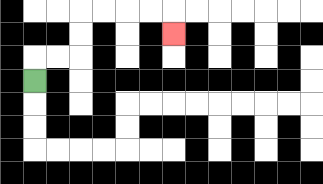{'start': '[1, 3]', 'end': '[7, 1]', 'path_directions': 'U,R,R,U,U,R,R,R,R,D', 'path_coordinates': '[[1, 3], [1, 2], [2, 2], [3, 2], [3, 1], [3, 0], [4, 0], [5, 0], [6, 0], [7, 0], [7, 1]]'}